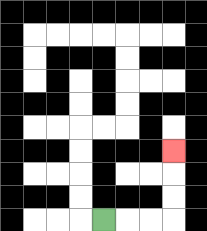{'start': '[4, 9]', 'end': '[7, 6]', 'path_directions': 'R,R,R,U,U,U', 'path_coordinates': '[[4, 9], [5, 9], [6, 9], [7, 9], [7, 8], [7, 7], [7, 6]]'}